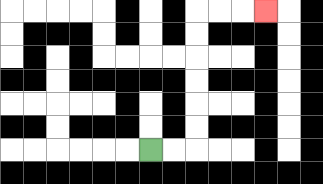{'start': '[6, 6]', 'end': '[11, 0]', 'path_directions': 'R,R,U,U,U,U,U,U,R,R,R', 'path_coordinates': '[[6, 6], [7, 6], [8, 6], [8, 5], [8, 4], [8, 3], [8, 2], [8, 1], [8, 0], [9, 0], [10, 0], [11, 0]]'}